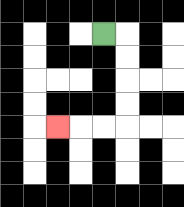{'start': '[4, 1]', 'end': '[2, 5]', 'path_directions': 'R,D,D,D,D,L,L,L', 'path_coordinates': '[[4, 1], [5, 1], [5, 2], [5, 3], [5, 4], [5, 5], [4, 5], [3, 5], [2, 5]]'}